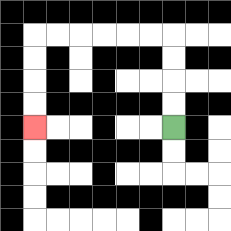{'start': '[7, 5]', 'end': '[1, 5]', 'path_directions': 'U,U,U,U,L,L,L,L,L,L,D,D,D,D', 'path_coordinates': '[[7, 5], [7, 4], [7, 3], [7, 2], [7, 1], [6, 1], [5, 1], [4, 1], [3, 1], [2, 1], [1, 1], [1, 2], [1, 3], [1, 4], [1, 5]]'}